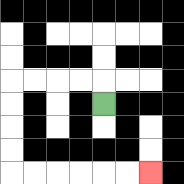{'start': '[4, 4]', 'end': '[6, 7]', 'path_directions': 'U,L,L,L,L,D,D,D,D,R,R,R,R,R,R', 'path_coordinates': '[[4, 4], [4, 3], [3, 3], [2, 3], [1, 3], [0, 3], [0, 4], [0, 5], [0, 6], [0, 7], [1, 7], [2, 7], [3, 7], [4, 7], [5, 7], [6, 7]]'}